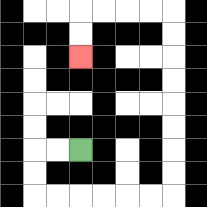{'start': '[3, 6]', 'end': '[3, 2]', 'path_directions': 'L,L,D,D,R,R,R,R,R,R,U,U,U,U,U,U,U,U,L,L,L,L,D,D', 'path_coordinates': '[[3, 6], [2, 6], [1, 6], [1, 7], [1, 8], [2, 8], [3, 8], [4, 8], [5, 8], [6, 8], [7, 8], [7, 7], [7, 6], [7, 5], [7, 4], [7, 3], [7, 2], [7, 1], [7, 0], [6, 0], [5, 0], [4, 0], [3, 0], [3, 1], [3, 2]]'}